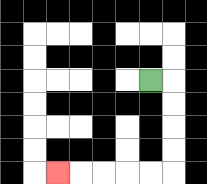{'start': '[6, 3]', 'end': '[2, 7]', 'path_directions': 'R,D,D,D,D,L,L,L,L,L', 'path_coordinates': '[[6, 3], [7, 3], [7, 4], [7, 5], [7, 6], [7, 7], [6, 7], [5, 7], [4, 7], [3, 7], [2, 7]]'}